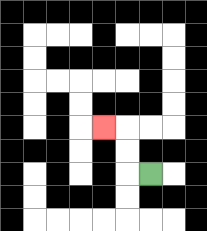{'start': '[6, 7]', 'end': '[4, 5]', 'path_directions': 'L,U,U,L', 'path_coordinates': '[[6, 7], [5, 7], [5, 6], [5, 5], [4, 5]]'}